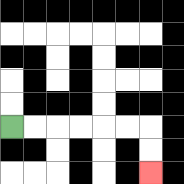{'start': '[0, 5]', 'end': '[6, 7]', 'path_directions': 'R,R,R,R,R,R,D,D', 'path_coordinates': '[[0, 5], [1, 5], [2, 5], [3, 5], [4, 5], [5, 5], [6, 5], [6, 6], [6, 7]]'}